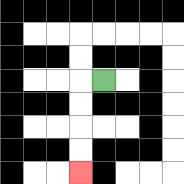{'start': '[4, 3]', 'end': '[3, 7]', 'path_directions': 'L,D,D,D,D', 'path_coordinates': '[[4, 3], [3, 3], [3, 4], [3, 5], [3, 6], [3, 7]]'}